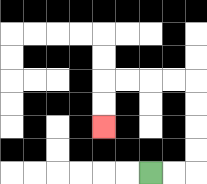{'start': '[6, 7]', 'end': '[4, 5]', 'path_directions': 'R,R,U,U,U,U,L,L,L,L,D,D', 'path_coordinates': '[[6, 7], [7, 7], [8, 7], [8, 6], [8, 5], [8, 4], [8, 3], [7, 3], [6, 3], [5, 3], [4, 3], [4, 4], [4, 5]]'}